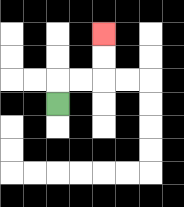{'start': '[2, 4]', 'end': '[4, 1]', 'path_directions': 'U,R,R,U,U', 'path_coordinates': '[[2, 4], [2, 3], [3, 3], [4, 3], [4, 2], [4, 1]]'}